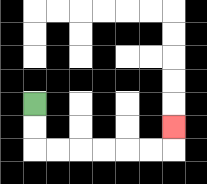{'start': '[1, 4]', 'end': '[7, 5]', 'path_directions': 'D,D,R,R,R,R,R,R,U', 'path_coordinates': '[[1, 4], [1, 5], [1, 6], [2, 6], [3, 6], [4, 6], [5, 6], [6, 6], [7, 6], [7, 5]]'}